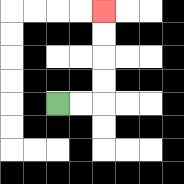{'start': '[2, 4]', 'end': '[4, 0]', 'path_directions': 'R,R,U,U,U,U', 'path_coordinates': '[[2, 4], [3, 4], [4, 4], [4, 3], [4, 2], [4, 1], [4, 0]]'}